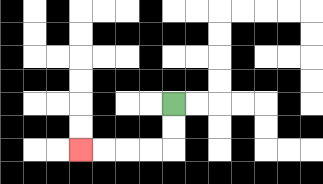{'start': '[7, 4]', 'end': '[3, 6]', 'path_directions': 'D,D,L,L,L,L', 'path_coordinates': '[[7, 4], [7, 5], [7, 6], [6, 6], [5, 6], [4, 6], [3, 6]]'}